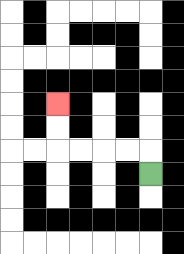{'start': '[6, 7]', 'end': '[2, 4]', 'path_directions': 'U,L,L,L,L,U,U', 'path_coordinates': '[[6, 7], [6, 6], [5, 6], [4, 6], [3, 6], [2, 6], [2, 5], [2, 4]]'}